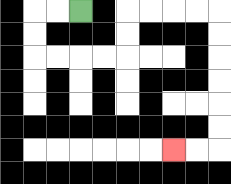{'start': '[3, 0]', 'end': '[7, 6]', 'path_directions': 'L,L,D,D,R,R,R,R,U,U,R,R,R,R,D,D,D,D,D,D,L,L', 'path_coordinates': '[[3, 0], [2, 0], [1, 0], [1, 1], [1, 2], [2, 2], [3, 2], [4, 2], [5, 2], [5, 1], [5, 0], [6, 0], [7, 0], [8, 0], [9, 0], [9, 1], [9, 2], [9, 3], [9, 4], [9, 5], [9, 6], [8, 6], [7, 6]]'}